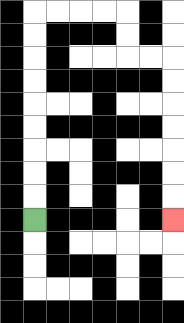{'start': '[1, 9]', 'end': '[7, 9]', 'path_directions': 'U,U,U,U,U,U,U,U,U,R,R,R,R,D,D,R,R,D,D,D,D,D,D,D', 'path_coordinates': '[[1, 9], [1, 8], [1, 7], [1, 6], [1, 5], [1, 4], [1, 3], [1, 2], [1, 1], [1, 0], [2, 0], [3, 0], [4, 0], [5, 0], [5, 1], [5, 2], [6, 2], [7, 2], [7, 3], [7, 4], [7, 5], [7, 6], [7, 7], [7, 8], [7, 9]]'}